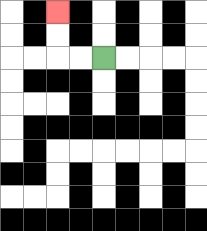{'start': '[4, 2]', 'end': '[2, 0]', 'path_directions': 'L,L,U,U', 'path_coordinates': '[[4, 2], [3, 2], [2, 2], [2, 1], [2, 0]]'}